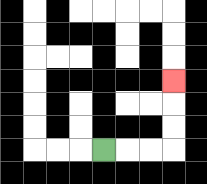{'start': '[4, 6]', 'end': '[7, 3]', 'path_directions': 'R,R,R,U,U,U', 'path_coordinates': '[[4, 6], [5, 6], [6, 6], [7, 6], [7, 5], [7, 4], [7, 3]]'}